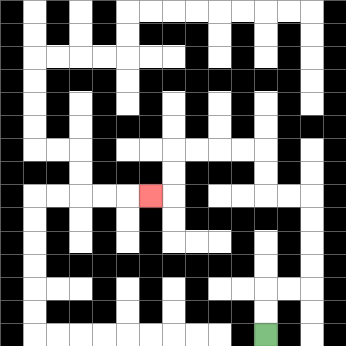{'start': '[11, 14]', 'end': '[6, 8]', 'path_directions': 'U,U,R,R,U,U,U,U,L,L,U,U,L,L,L,L,D,D,L', 'path_coordinates': '[[11, 14], [11, 13], [11, 12], [12, 12], [13, 12], [13, 11], [13, 10], [13, 9], [13, 8], [12, 8], [11, 8], [11, 7], [11, 6], [10, 6], [9, 6], [8, 6], [7, 6], [7, 7], [7, 8], [6, 8]]'}